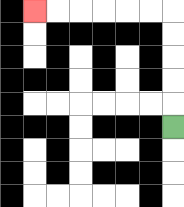{'start': '[7, 5]', 'end': '[1, 0]', 'path_directions': 'U,U,U,U,U,L,L,L,L,L,L', 'path_coordinates': '[[7, 5], [7, 4], [7, 3], [7, 2], [7, 1], [7, 0], [6, 0], [5, 0], [4, 0], [3, 0], [2, 0], [1, 0]]'}